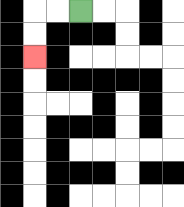{'start': '[3, 0]', 'end': '[1, 2]', 'path_directions': 'L,L,D,D', 'path_coordinates': '[[3, 0], [2, 0], [1, 0], [1, 1], [1, 2]]'}